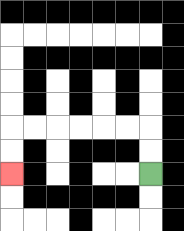{'start': '[6, 7]', 'end': '[0, 7]', 'path_directions': 'U,U,L,L,L,L,L,L,D,D', 'path_coordinates': '[[6, 7], [6, 6], [6, 5], [5, 5], [4, 5], [3, 5], [2, 5], [1, 5], [0, 5], [0, 6], [0, 7]]'}